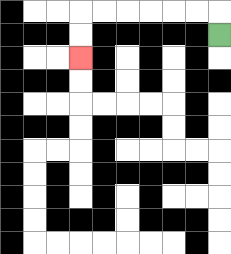{'start': '[9, 1]', 'end': '[3, 2]', 'path_directions': 'U,L,L,L,L,L,L,D,D', 'path_coordinates': '[[9, 1], [9, 0], [8, 0], [7, 0], [6, 0], [5, 0], [4, 0], [3, 0], [3, 1], [3, 2]]'}